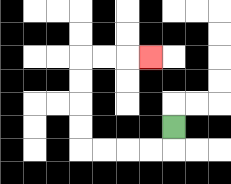{'start': '[7, 5]', 'end': '[6, 2]', 'path_directions': 'D,L,L,L,L,U,U,U,U,R,R,R', 'path_coordinates': '[[7, 5], [7, 6], [6, 6], [5, 6], [4, 6], [3, 6], [3, 5], [3, 4], [3, 3], [3, 2], [4, 2], [5, 2], [6, 2]]'}